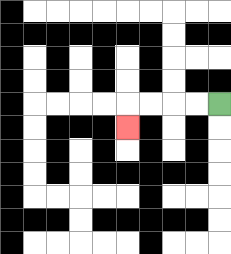{'start': '[9, 4]', 'end': '[5, 5]', 'path_directions': 'L,L,L,L,D', 'path_coordinates': '[[9, 4], [8, 4], [7, 4], [6, 4], [5, 4], [5, 5]]'}